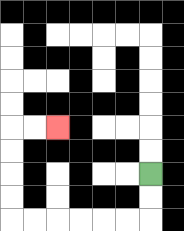{'start': '[6, 7]', 'end': '[2, 5]', 'path_directions': 'D,D,L,L,L,L,L,L,U,U,U,U,R,R', 'path_coordinates': '[[6, 7], [6, 8], [6, 9], [5, 9], [4, 9], [3, 9], [2, 9], [1, 9], [0, 9], [0, 8], [0, 7], [0, 6], [0, 5], [1, 5], [2, 5]]'}